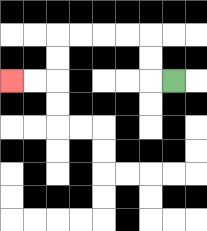{'start': '[7, 3]', 'end': '[0, 3]', 'path_directions': 'L,U,U,L,L,L,L,D,D,L,L', 'path_coordinates': '[[7, 3], [6, 3], [6, 2], [6, 1], [5, 1], [4, 1], [3, 1], [2, 1], [2, 2], [2, 3], [1, 3], [0, 3]]'}